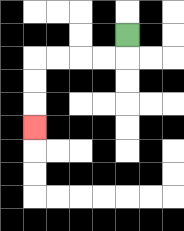{'start': '[5, 1]', 'end': '[1, 5]', 'path_directions': 'D,L,L,L,L,D,D,D', 'path_coordinates': '[[5, 1], [5, 2], [4, 2], [3, 2], [2, 2], [1, 2], [1, 3], [1, 4], [1, 5]]'}